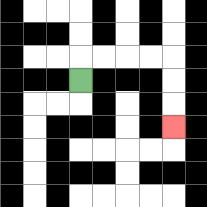{'start': '[3, 3]', 'end': '[7, 5]', 'path_directions': 'U,R,R,R,R,D,D,D', 'path_coordinates': '[[3, 3], [3, 2], [4, 2], [5, 2], [6, 2], [7, 2], [7, 3], [7, 4], [7, 5]]'}